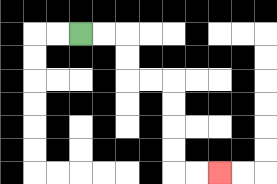{'start': '[3, 1]', 'end': '[9, 7]', 'path_directions': 'R,R,D,D,R,R,D,D,D,D,R,R', 'path_coordinates': '[[3, 1], [4, 1], [5, 1], [5, 2], [5, 3], [6, 3], [7, 3], [7, 4], [7, 5], [7, 6], [7, 7], [8, 7], [9, 7]]'}